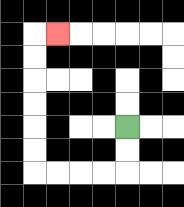{'start': '[5, 5]', 'end': '[2, 1]', 'path_directions': 'D,D,L,L,L,L,U,U,U,U,U,U,R', 'path_coordinates': '[[5, 5], [5, 6], [5, 7], [4, 7], [3, 7], [2, 7], [1, 7], [1, 6], [1, 5], [1, 4], [1, 3], [1, 2], [1, 1], [2, 1]]'}